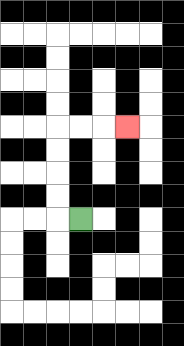{'start': '[3, 9]', 'end': '[5, 5]', 'path_directions': 'L,U,U,U,U,R,R,R', 'path_coordinates': '[[3, 9], [2, 9], [2, 8], [2, 7], [2, 6], [2, 5], [3, 5], [4, 5], [5, 5]]'}